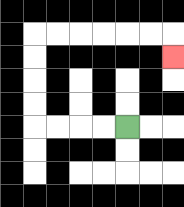{'start': '[5, 5]', 'end': '[7, 2]', 'path_directions': 'L,L,L,L,U,U,U,U,R,R,R,R,R,R,D', 'path_coordinates': '[[5, 5], [4, 5], [3, 5], [2, 5], [1, 5], [1, 4], [1, 3], [1, 2], [1, 1], [2, 1], [3, 1], [4, 1], [5, 1], [6, 1], [7, 1], [7, 2]]'}